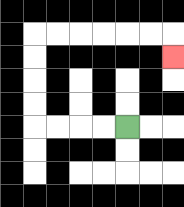{'start': '[5, 5]', 'end': '[7, 2]', 'path_directions': 'L,L,L,L,U,U,U,U,R,R,R,R,R,R,D', 'path_coordinates': '[[5, 5], [4, 5], [3, 5], [2, 5], [1, 5], [1, 4], [1, 3], [1, 2], [1, 1], [2, 1], [3, 1], [4, 1], [5, 1], [6, 1], [7, 1], [7, 2]]'}